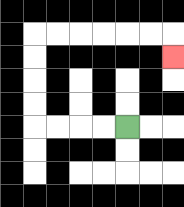{'start': '[5, 5]', 'end': '[7, 2]', 'path_directions': 'L,L,L,L,U,U,U,U,R,R,R,R,R,R,D', 'path_coordinates': '[[5, 5], [4, 5], [3, 5], [2, 5], [1, 5], [1, 4], [1, 3], [1, 2], [1, 1], [2, 1], [3, 1], [4, 1], [5, 1], [6, 1], [7, 1], [7, 2]]'}